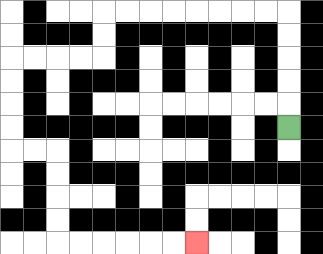{'start': '[12, 5]', 'end': '[8, 10]', 'path_directions': 'U,U,U,U,U,L,L,L,L,L,L,L,L,D,D,L,L,L,L,D,D,D,D,R,R,D,D,D,D,R,R,R,R,R,R', 'path_coordinates': '[[12, 5], [12, 4], [12, 3], [12, 2], [12, 1], [12, 0], [11, 0], [10, 0], [9, 0], [8, 0], [7, 0], [6, 0], [5, 0], [4, 0], [4, 1], [4, 2], [3, 2], [2, 2], [1, 2], [0, 2], [0, 3], [0, 4], [0, 5], [0, 6], [1, 6], [2, 6], [2, 7], [2, 8], [2, 9], [2, 10], [3, 10], [4, 10], [5, 10], [6, 10], [7, 10], [8, 10]]'}